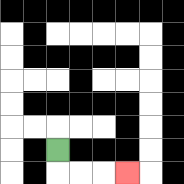{'start': '[2, 6]', 'end': '[5, 7]', 'path_directions': 'D,R,R,R', 'path_coordinates': '[[2, 6], [2, 7], [3, 7], [4, 7], [5, 7]]'}